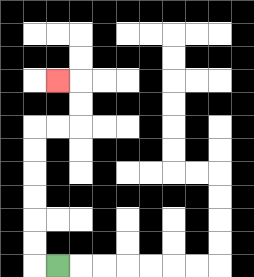{'start': '[2, 11]', 'end': '[2, 3]', 'path_directions': 'L,U,U,U,U,U,U,R,R,U,U,L', 'path_coordinates': '[[2, 11], [1, 11], [1, 10], [1, 9], [1, 8], [1, 7], [1, 6], [1, 5], [2, 5], [3, 5], [3, 4], [3, 3], [2, 3]]'}